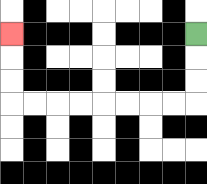{'start': '[8, 1]', 'end': '[0, 1]', 'path_directions': 'D,D,D,L,L,L,L,L,L,L,L,U,U,U', 'path_coordinates': '[[8, 1], [8, 2], [8, 3], [8, 4], [7, 4], [6, 4], [5, 4], [4, 4], [3, 4], [2, 4], [1, 4], [0, 4], [0, 3], [0, 2], [0, 1]]'}